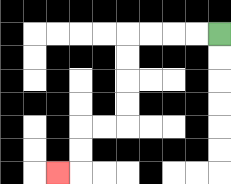{'start': '[9, 1]', 'end': '[2, 7]', 'path_directions': 'L,L,L,L,D,D,D,D,L,L,D,D,L', 'path_coordinates': '[[9, 1], [8, 1], [7, 1], [6, 1], [5, 1], [5, 2], [5, 3], [5, 4], [5, 5], [4, 5], [3, 5], [3, 6], [3, 7], [2, 7]]'}